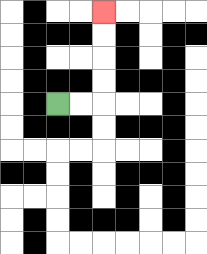{'start': '[2, 4]', 'end': '[4, 0]', 'path_directions': 'R,R,U,U,U,U', 'path_coordinates': '[[2, 4], [3, 4], [4, 4], [4, 3], [4, 2], [4, 1], [4, 0]]'}